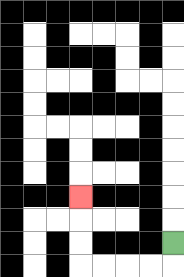{'start': '[7, 10]', 'end': '[3, 8]', 'path_directions': 'D,L,L,L,L,U,U,U', 'path_coordinates': '[[7, 10], [7, 11], [6, 11], [5, 11], [4, 11], [3, 11], [3, 10], [3, 9], [3, 8]]'}